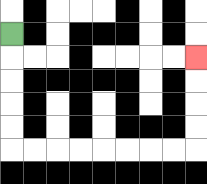{'start': '[0, 1]', 'end': '[8, 2]', 'path_directions': 'D,D,D,D,D,R,R,R,R,R,R,R,R,U,U,U,U', 'path_coordinates': '[[0, 1], [0, 2], [0, 3], [0, 4], [0, 5], [0, 6], [1, 6], [2, 6], [3, 6], [4, 6], [5, 6], [6, 6], [7, 6], [8, 6], [8, 5], [8, 4], [8, 3], [8, 2]]'}